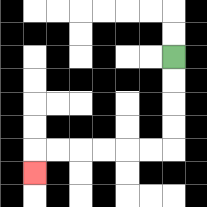{'start': '[7, 2]', 'end': '[1, 7]', 'path_directions': 'D,D,D,D,L,L,L,L,L,L,D', 'path_coordinates': '[[7, 2], [7, 3], [7, 4], [7, 5], [7, 6], [6, 6], [5, 6], [4, 6], [3, 6], [2, 6], [1, 6], [1, 7]]'}